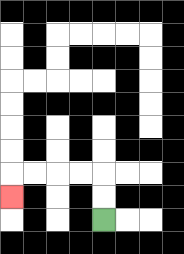{'start': '[4, 9]', 'end': '[0, 8]', 'path_directions': 'U,U,L,L,L,L,D', 'path_coordinates': '[[4, 9], [4, 8], [4, 7], [3, 7], [2, 7], [1, 7], [0, 7], [0, 8]]'}